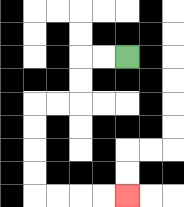{'start': '[5, 2]', 'end': '[5, 8]', 'path_directions': 'L,L,D,D,L,L,D,D,D,D,R,R,R,R', 'path_coordinates': '[[5, 2], [4, 2], [3, 2], [3, 3], [3, 4], [2, 4], [1, 4], [1, 5], [1, 6], [1, 7], [1, 8], [2, 8], [3, 8], [4, 8], [5, 8]]'}